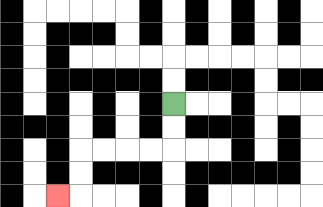{'start': '[7, 4]', 'end': '[2, 8]', 'path_directions': 'D,D,L,L,L,L,D,D,L', 'path_coordinates': '[[7, 4], [7, 5], [7, 6], [6, 6], [5, 6], [4, 6], [3, 6], [3, 7], [3, 8], [2, 8]]'}